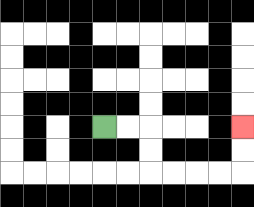{'start': '[4, 5]', 'end': '[10, 5]', 'path_directions': 'R,R,D,D,R,R,R,R,U,U', 'path_coordinates': '[[4, 5], [5, 5], [6, 5], [6, 6], [6, 7], [7, 7], [8, 7], [9, 7], [10, 7], [10, 6], [10, 5]]'}